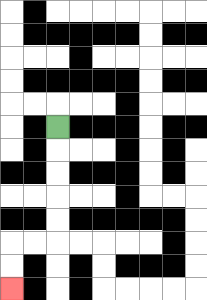{'start': '[2, 5]', 'end': '[0, 12]', 'path_directions': 'D,D,D,D,D,L,L,D,D', 'path_coordinates': '[[2, 5], [2, 6], [2, 7], [2, 8], [2, 9], [2, 10], [1, 10], [0, 10], [0, 11], [0, 12]]'}